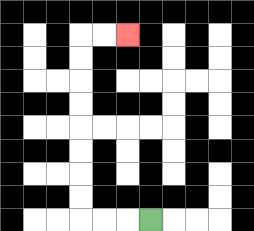{'start': '[6, 9]', 'end': '[5, 1]', 'path_directions': 'L,L,L,U,U,U,U,U,U,U,U,R,R', 'path_coordinates': '[[6, 9], [5, 9], [4, 9], [3, 9], [3, 8], [3, 7], [3, 6], [3, 5], [3, 4], [3, 3], [3, 2], [3, 1], [4, 1], [5, 1]]'}